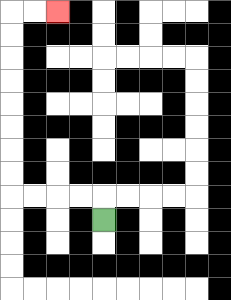{'start': '[4, 9]', 'end': '[2, 0]', 'path_directions': 'U,L,L,L,L,U,U,U,U,U,U,U,U,R,R', 'path_coordinates': '[[4, 9], [4, 8], [3, 8], [2, 8], [1, 8], [0, 8], [0, 7], [0, 6], [0, 5], [0, 4], [0, 3], [0, 2], [0, 1], [0, 0], [1, 0], [2, 0]]'}